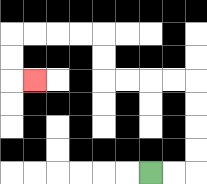{'start': '[6, 7]', 'end': '[1, 3]', 'path_directions': 'R,R,U,U,U,U,L,L,L,L,U,U,L,L,L,L,D,D,R', 'path_coordinates': '[[6, 7], [7, 7], [8, 7], [8, 6], [8, 5], [8, 4], [8, 3], [7, 3], [6, 3], [5, 3], [4, 3], [4, 2], [4, 1], [3, 1], [2, 1], [1, 1], [0, 1], [0, 2], [0, 3], [1, 3]]'}